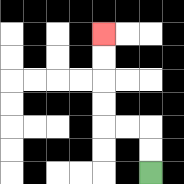{'start': '[6, 7]', 'end': '[4, 1]', 'path_directions': 'U,U,L,L,U,U,U,U', 'path_coordinates': '[[6, 7], [6, 6], [6, 5], [5, 5], [4, 5], [4, 4], [4, 3], [4, 2], [4, 1]]'}